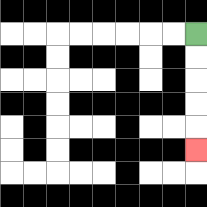{'start': '[8, 1]', 'end': '[8, 6]', 'path_directions': 'D,D,D,D,D', 'path_coordinates': '[[8, 1], [8, 2], [8, 3], [8, 4], [8, 5], [8, 6]]'}